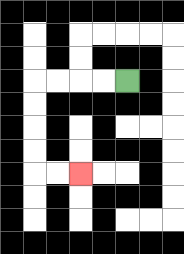{'start': '[5, 3]', 'end': '[3, 7]', 'path_directions': 'L,L,L,L,D,D,D,D,R,R', 'path_coordinates': '[[5, 3], [4, 3], [3, 3], [2, 3], [1, 3], [1, 4], [1, 5], [1, 6], [1, 7], [2, 7], [3, 7]]'}